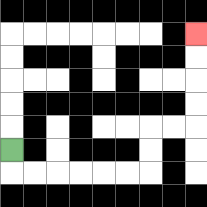{'start': '[0, 6]', 'end': '[8, 1]', 'path_directions': 'D,R,R,R,R,R,R,U,U,R,R,U,U,U,U', 'path_coordinates': '[[0, 6], [0, 7], [1, 7], [2, 7], [3, 7], [4, 7], [5, 7], [6, 7], [6, 6], [6, 5], [7, 5], [8, 5], [8, 4], [8, 3], [8, 2], [8, 1]]'}